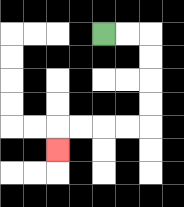{'start': '[4, 1]', 'end': '[2, 6]', 'path_directions': 'R,R,D,D,D,D,L,L,L,L,D', 'path_coordinates': '[[4, 1], [5, 1], [6, 1], [6, 2], [6, 3], [6, 4], [6, 5], [5, 5], [4, 5], [3, 5], [2, 5], [2, 6]]'}